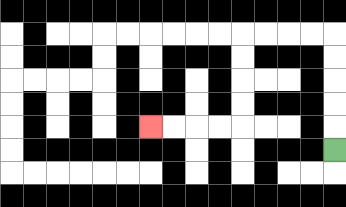{'start': '[14, 6]', 'end': '[6, 5]', 'path_directions': 'U,U,U,U,U,L,L,L,L,D,D,D,D,L,L,L,L', 'path_coordinates': '[[14, 6], [14, 5], [14, 4], [14, 3], [14, 2], [14, 1], [13, 1], [12, 1], [11, 1], [10, 1], [10, 2], [10, 3], [10, 4], [10, 5], [9, 5], [8, 5], [7, 5], [6, 5]]'}